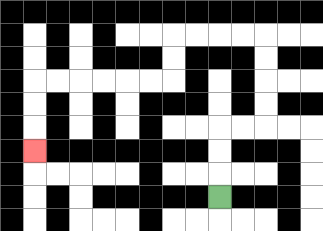{'start': '[9, 8]', 'end': '[1, 6]', 'path_directions': 'U,U,U,R,R,U,U,U,U,L,L,L,L,D,D,L,L,L,L,L,L,D,D,D', 'path_coordinates': '[[9, 8], [9, 7], [9, 6], [9, 5], [10, 5], [11, 5], [11, 4], [11, 3], [11, 2], [11, 1], [10, 1], [9, 1], [8, 1], [7, 1], [7, 2], [7, 3], [6, 3], [5, 3], [4, 3], [3, 3], [2, 3], [1, 3], [1, 4], [1, 5], [1, 6]]'}